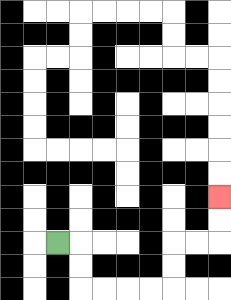{'start': '[2, 10]', 'end': '[9, 8]', 'path_directions': 'R,D,D,R,R,R,R,U,U,R,R,U,U', 'path_coordinates': '[[2, 10], [3, 10], [3, 11], [3, 12], [4, 12], [5, 12], [6, 12], [7, 12], [7, 11], [7, 10], [8, 10], [9, 10], [9, 9], [9, 8]]'}